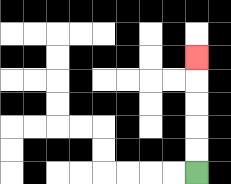{'start': '[8, 7]', 'end': '[8, 2]', 'path_directions': 'U,U,U,U,U', 'path_coordinates': '[[8, 7], [8, 6], [8, 5], [8, 4], [8, 3], [8, 2]]'}